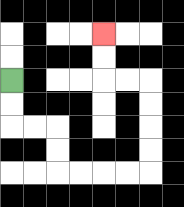{'start': '[0, 3]', 'end': '[4, 1]', 'path_directions': 'D,D,R,R,D,D,R,R,R,R,U,U,U,U,L,L,U,U', 'path_coordinates': '[[0, 3], [0, 4], [0, 5], [1, 5], [2, 5], [2, 6], [2, 7], [3, 7], [4, 7], [5, 7], [6, 7], [6, 6], [6, 5], [6, 4], [6, 3], [5, 3], [4, 3], [4, 2], [4, 1]]'}